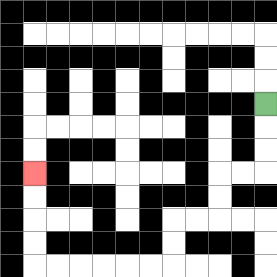{'start': '[11, 4]', 'end': '[1, 7]', 'path_directions': 'D,D,D,L,L,D,D,L,L,D,D,L,L,L,L,L,L,U,U,U,U', 'path_coordinates': '[[11, 4], [11, 5], [11, 6], [11, 7], [10, 7], [9, 7], [9, 8], [9, 9], [8, 9], [7, 9], [7, 10], [7, 11], [6, 11], [5, 11], [4, 11], [3, 11], [2, 11], [1, 11], [1, 10], [1, 9], [1, 8], [1, 7]]'}